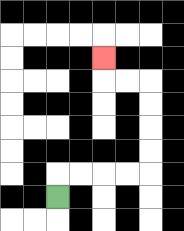{'start': '[2, 8]', 'end': '[4, 2]', 'path_directions': 'U,R,R,R,R,U,U,U,U,L,L,U', 'path_coordinates': '[[2, 8], [2, 7], [3, 7], [4, 7], [5, 7], [6, 7], [6, 6], [6, 5], [6, 4], [6, 3], [5, 3], [4, 3], [4, 2]]'}